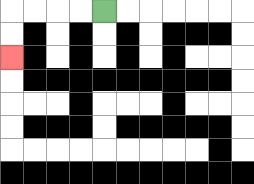{'start': '[4, 0]', 'end': '[0, 2]', 'path_directions': 'L,L,L,L,D,D', 'path_coordinates': '[[4, 0], [3, 0], [2, 0], [1, 0], [0, 0], [0, 1], [0, 2]]'}